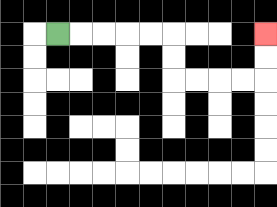{'start': '[2, 1]', 'end': '[11, 1]', 'path_directions': 'R,R,R,R,R,D,D,R,R,R,R,U,U', 'path_coordinates': '[[2, 1], [3, 1], [4, 1], [5, 1], [6, 1], [7, 1], [7, 2], [7, 3], [8, 3], [9, 3], [10, 3], [11, 3], [11, 2], [11, 1]]'}